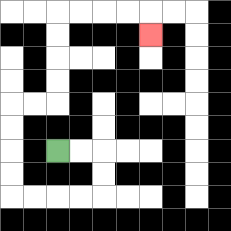{'start': '[2, 6]', 'end': '[6, 1]', 'path_directions': 'R,R,D,D,L,L,L,L,U,U,U,U,R,R,U,U,U,U,R,R,R,R,D', 'path_coordinates': '[[2, 6], [3, 6], [4, 6], [4, 7], [4, 8], [3, 8], [2, 8], [1, 8], [0, 8], [0, 7], [0, 6], [0, 5], [0, 4], [1, 4], [2, 4], [2, 3], [2, 2], [2, 1], [2, 0], [3, 0], [4, 0], [5, 0], [6, 0], [6, 1]]'}